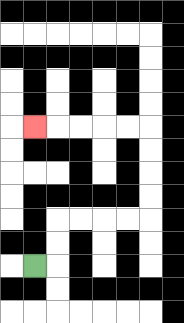{'start': '[1, 11]', 'end': '[1, 5]', 'path_directions': 'R,U,U,R,R,R,R,U,U,U,U,L,L,L,L,L', 'path_coordinates': '[[1, 11], [2, 11], [2, 10], [2, 9], [3, 9], [4, 9], [5, 9], [6, 9], [6, 8], [6, 7], [6, 6], [6, 5], [5, 5], [4, 5], [3, 5], [2, 5], [1, 5]]'}